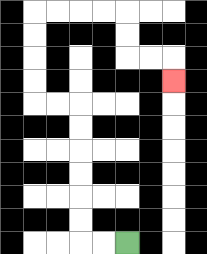{'start': '[5, 10]', 'end': '[7, 3]', 'path_directions': 'L,L,U,U,U,U,U,U,L,L,U,U,U,U,R,R,R,R,D,D,R,R,D', 'path_coordinates': '[[5, 10], [4, 10], [3, 10], [3, 9], [3, 8], [3, 7], [3, 6], [3, 5], [3, 4], [2, 4], [1, 4], [1, 3], [1, 2], [1, 1], [1, 0], [2, 0], [3, 0], [4, 0], [5, 0], [5, 1], [5, 2], [6, 2], [7, 2], [7, 3]]'}